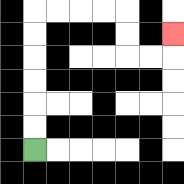{'start': '[1, 6]', 'end': '[7, 1]', 'path_directions': 'U,U,U,U,U,U,R,R,R,R,D,D,R,R,U', 'path_coordinates': '[[1, 6], [1, 5], [1, 4], [1, 3], [1, 2], [1, 1], [1, 0], [2, 0], [3, 0], [4, 0], [5, 0], [5, 1], [5, 2], [6, 2], [7, 2], [7, 1]]'}